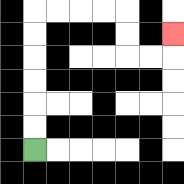{'start': '[1, 6]', 'end': '[7, 1]', 'path_directions': 'U,U,U,U,U,U,R,R,R,R,D,D,R,R,U', 'path_coordinates': '[[1, 6], [1, 5], [1, 4], [1, 3], [1, 2], [1, 1], [1, 0], [2, 0], [3, 0], [4, 0], [5, 0], [5, 1], [5, 2], [6, 2], [7, 2], [7, 1]]'}